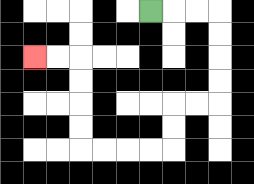{'start': '[6, 0]', 'end': '[1, 2]', 'path_directions': 'R,R,R,D,D,D,D,L,L,D,D,L,L,L,L,U,U,U,U,L,L', 'path_coordinates': '[[6, 0], [7, 0], [8, 0], [9, 0], [9, 1], [9, 2], [9, 3], [9, 4], [8, 4], [7, 4], [7, 5], [7, 6], [6, 6], [5, 6], [4, 6], [3, 6], [3, 5], [3, 4], [3, 3], [3, 2], [2, 2], [1, 2]]'}